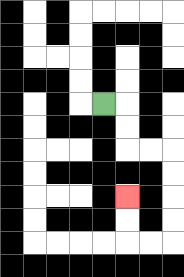{'start': '[4, 4]', 'end': '[5, 8]', 'path_directions': 'R,D,D,R,R,D,D,D,D,L,L,U,U', 'path_coordinates': '[[4, 4], [5, 4], [5, 5], [5, 6], [6, 6], [7, 6], [7, 7], [7, 8], [7, 9], [7, 10], [6, 10], [5, 10], [5, 9], [5, 8]]'}